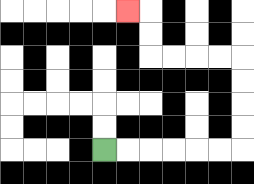{'start': '[4, 6]', 'end': '[5, 0]', 'path_directions': 'R,R,R,R,R,R,U,U,U,U,L,L,L,L,U,U,L', 'path_coordinates': '[[4, 6], [5, 6], [6, 6], [7, 6], [8, 6], [9, 6], [10, 6], [10, 5], [10, 4], [10, 3], [10, 2], [9, 2], [8, 2], [7, 2], [6, 2], [6, 1], [6, 0], [5, 0]]'}